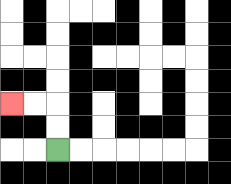{'start': '[2, 6]', 'end': '[0, 4]', 'path_directions': 'U,U,L,L', 'path_coordinates': '[[2, 6], [2, 5], [2, 4], [1, 4], [0, 4]]'}